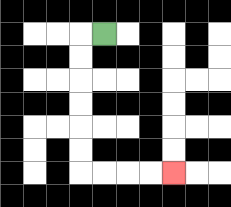{'start': '[4, 1]', 'end': '[7, 7]', 'path_directions': 'L,D,D,D,D,D,D,R,R,R,R', 'path_coordinates': '[[4, 1], [3, 1], [3, 2], [3, 3], [3, 4], [3, 5], [3, 6], [3, 7], [4, 7], [5, 7], [6, 7], [7, 7]]'}